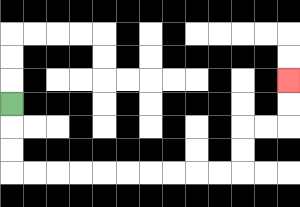{'start': '[0, 4]', 'end': '[12, 3]', 'path_directions': 'D,D,D,R,R,R,R,R,R,R,R,R,R,U,U,R,R,U,U', 'path_coordinates': '[[0, 4], [0, 5], [0, 6], [0, 7], [1, 7], [2, 7], [3, 7], [4, 7], [5, 7], [6, 7], [7, 7], [8, 7], [9, 7], [10, 7], [10, 6], [10, 5], [11, 5], [12, 5], [12, 4], [12, 3]]'}